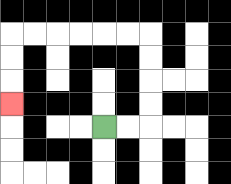{'start': '[4, 5]', 'end': '[0, 4]', 'path_directions': 'R,R,U,U,U,U,L,L,L,L,L,L,D,D,D', 'path_coordinates': '[[4, 5], [5, 5], [6, 5], [6, 4], [6, 3], [6, 2], [6, 1], [5, 1], [4, 1], [3, 1], [2, 1], [1, 1], [0, 1], [0, 2], [0, 3], [0, 4]]'}